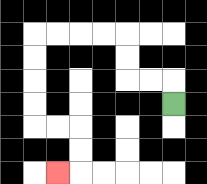{'start': '[7, 4]', 'end': '[2, 7]', 'path_directions': 'U,L,L,U,U,L,L,L,L,D,D,D,D,R,R,D,D,L', 'path_coordinates': '[[7, 4], [7, 3], [6, 3], [5, 3], [5, 2], [5, 1], [4, 1], [3, 1], [2, 1], [1, 1], [1, 2], [1, 3], [1, 4], [1, 5], [2, 5], [3, 5], [3, 6], [3, 7], [2, 7]]'}